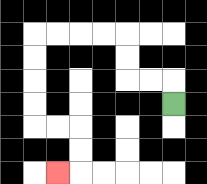{'start': '[7, 4]', 'end': '[2, 7]', 'path_directions': 'U,L,L,U,U,L,L,L,L,D,D,D,D,R,R,D,D,L', 'path_coordinates': '[[7, 4], [7, 3], [6, 3], [5, 3], [5, 2], [5, 1], [4, 1], [3, 1], [2, 1], [1, 1], [1, 2], [1, 3], [1, 4], [1, 5], [2, 5], [3, 5], [3, 6], [3, 7], [2, 7]]'}